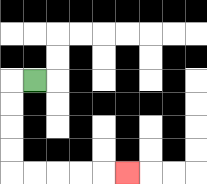{'start': '[1, 3]', 'end': '[5, 7]', 'path_directions': 'L,D,D,D,D,R,R,R,R,R', 'path_coordinates': '[[1, 3], [0, 3], [0, 4], [0, 5], [0, 6], [0, 7], [1, 7], [2, 7], [3, 7], [4, 7], [5, 7]]'}